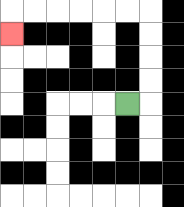{'start': '[5, 4]', 'end': '[0, 1]', 'path_directions': 'R,U,U,U,U,L,L,L,L,L,L,D', 'path_coordinates': '[[5, 4], [6, 4], [6, 3], [6, 2], [6, 1], [6, 0], [5, 0], [4, 0], [3, 0], [2, 0], [1, 0], [0, 0], [0, 1]]'}